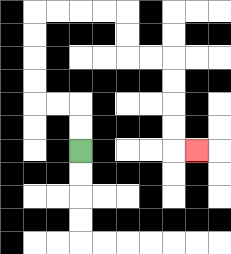{'start': '[3, 6]', 'end': '[8, 6]', 'path_directions': 'U,U,L,L,U,U,U,U,R,R,R,R,D,D,R,R,D,D,D,D,R', 'path_coordinates': '[[3, 6], [3, 5], [3, 4], [2, 4], [1, 4], [1, 3], [1, 2], [1, 1], [1, 0], [2, 0], [3, 0], [4, 0], [5, 0], [5, 1], [5, 2], [6, 2], [7, 2], [7, 3], [7, 4], [7, 5], [7, 6], [8, 6]]'}